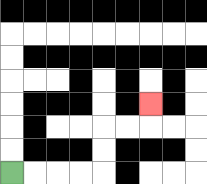{'start': '[0, 7]', 'end': '[6, 4]', 'path_directions': 'R,R,R,R,U,U,R,R,U', 'path_coordinates': '[[0, 7], [1, 7], [2, 7], [3, 7], [4, 7], [4, 6], [4, 5], [5, 5], [6, 5], [6, 4]]'}